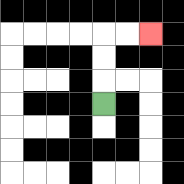{'start': '[4, 4]', 'end': '[6, 1]', 'path_directions': 'U,U,U,R,R', 'path_coordinates': '[[4, 4], [4, 3], [4, 2], [4, 1], [5, 1], [6, 1]]'}